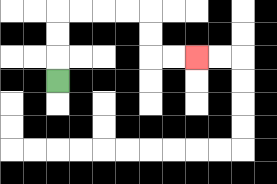{'start': '[2, 3]', 'end': '[8, 2]', 'path_directions': 'U,U,U,R,R,R,R,D,D,R,R', 'path_coordinates': '[[2, 3], [2, 2], [2, 1], [2, 0], [3, 0], [4, 0], [5, 0], [6, 0], [6, 1], [6, 2], [7, 2], [8, 2]]'}